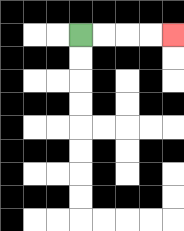{'start': '[3, 1]', 'end': '[7, 1]', 'path_directions': 'R,R,R,R', 'path_coordinates': '[[3, 1], [4, 1], [5, 1], [6, 1], [7, 1]]'}